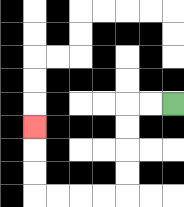{'start': '[7, 4]', 'end': '[1, 5]', 'path_directions': 'L,L,D,D,D,D,L,L,L,L,U,U,U', 'path_coordinates': '[[7, 4], [6, 4], [5, 4], [5, 5], [5, 6], [5, 7], [5, 8], [4, 8], [3, 8], [2, 8], [1, 8], [1, 7], [1, 6], [1, 5]]'}